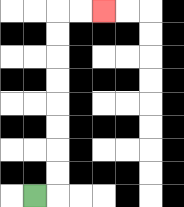{'start': '[1, 8]', 'end': '[4, 0]', 'path_directions': 'R,U,U,U,U,U,U,U,U,R,R', 'path_coordinates': '[[1, 8], [2, 8], [2, 7], [2, 6], [2, 5], [2, 4], [2, 3], [2, 2], [2, 1], [2, 0], [3, 0], [4, 0]]'}